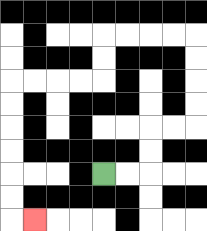{'start': '[4, 7]', 'end': '[1, 9]', 'path_directions': 'R,R,U,U,R,R,U,U,U,U,L,L,L,L,D,D,L,L,L,L,D,D,D,D,D,D,R', 'path_coordinates': '[[4, 7], [5, 7], [6, 7], [6, 6], [6, 5], [7, 5], [8, 5], [8, 4], [8, 3], [8, 2], [8, 1], [7, 1], [6, 1], [5, 1], [4, 1], [4, 2], [4, 3], [3, 3], [2, 3], [1, 3], [0, 3], [0, 4], [0, 5], [0, 6], [0, 7], [0, 8], [0, 9], [1, 9]]'}